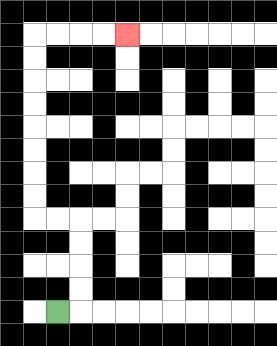{'start': '[2, 13]', 'end': '[5, 1]', 'path_directions': 'R,U,U,U,U,L,L,U,U,U,U,U,U,U,U,R,R,R,R', 'path_coordinates': '[[2, 13], [3, 13], [3, 12], [3, 11], [3, 10], [3, 9], [2, 9], [1, 9], [1, 8], [1, 7], [1, 6], [1, 5], [1, 4], [1, 3], [1, 2], [1, 1], [2, 1], [3, 1], [4, 1], [5, 1]]'}